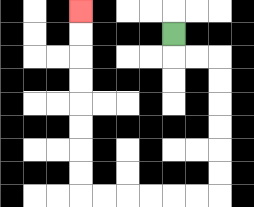{'start': '[7, 1]', 'end': '[3, 0]', 'path_directions': 'D,R,R,D,D,D,D,D,D,L,L,L,L,L,L,U,U,U,U,U,U,U,U', 'path_coordinates': '[[7, 1], [7, 2], [8, 2], [9, 2], [9, 3], [9, 4], [9, 5], [9, 6], [9, 7], [9, 8], [8, 8], [7, 8], [6, 8], [5, 8], [4, 8], [3, 8], [3, 7], [3, 6], [3, 5], [3, 4], [3, 3], [3, 2], [3, 1], [3, 0]]'}